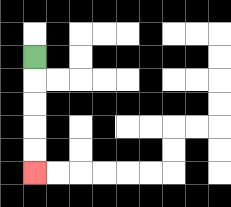{'start': '[1, 2]', 'end': '[1, 7]', 'path_directions': 'D,D,D,D,D', 'path_coordinates': '[[1, 2], [1, 3], [1, 4], [1, 5], [1, 6], [1, 7]]'}